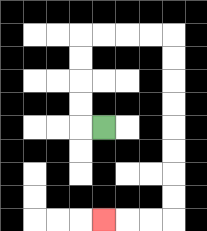{'start': '[4, 5]', 'end': '[4, 9]', 'path_directions': 'L,U,U,U,U,R,R,R,R,D,D,D,D,D,D,D,D,L,L,L', 'path_coordinates': '[[4, 5], [3, 5], [3, 4], [3, 3], [3, 2], [3, 1], [4, 1], [5, 1], [6, 1], [7, 1], [7, 2], [7, 3], [7, 4], [7, 5], [7, 6], [7, 7], [7, 8], [7, 9], [6, 9], [5, 9], [4, 9]]'}